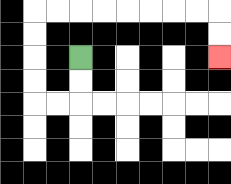{'start': '[3, 2]', 'end': '[9, 2]', 'path_directions': 'D,D,L,L,U,U,U,U,R,R,R,R,R,R,R,R,D,D', 'path_coordinates': '[[3, 2], [3, 3], [3, 4], [2, 4], [1, 4], [1, 3], [1, 2], [1, 1], [1, 0], [2, 0], [3, 0], [4, 0], [5, 0], [6, 0], [7, 0], [8, 0], [9, 0], [9, 1], [9, 2]]'}